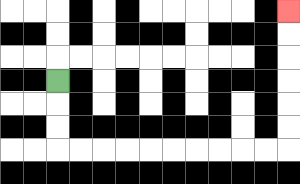{'start': '[2, 3]', 'end': '[12, 0]', 'path_directions': 'D,D,D,R,R,R,R,R,R,R,R,R,R,U,U,U,U,U,U', 'path_coordinates': '[[2, 3], [2, 4], [2, 5], [2, 6], [3, 6], [4, 6], [5, 6], [6, 6], [7, 6], [8, 6], [9, 6], [10, 6], [11, 6], [12, 6], [12, 5], [12, 4], [12, 3], [12, 2], [12, 1], [12, 0]]'}